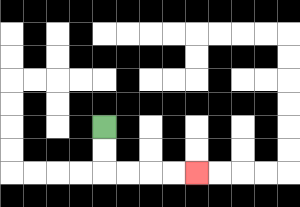{'start': '[4, 5]', 'end': '[8, 7]', 'path_directions': 'D,D,R,R,R,R', 'path_coordinates': '[[4, 5], [4, 6], [4, 7], [5, 7], [6, 7], [7, 7], [8, 7]]'}